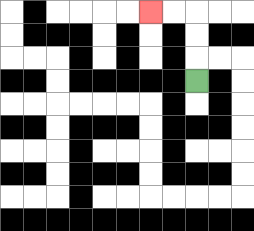{'start': '[8, 3]', 'end': '[6, 0]', 'path_directions': 'U,U,U,L,L', 'path_coordinates': '[[8, 3], [8, 2], [8, 1], [8, 0], [7, 0], [6, 0]]'}